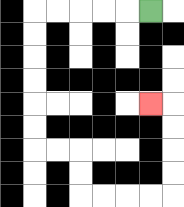{'start': '[6, 0]', 'end': '[6, 4]', 'path_directions': 'L,L,L,L,L,D,D,D,D,D,D,R,R,D,D,R,R,R,R,U,U,U,U,L', 'path_coordinates': '[[6, 0], [5, 0], [4, 0], [3, 0], [2, 0], [1, 0], [1, 1], [1, 2], [1, 3], [1, 4], [1, 5], [1, 6], [2, 6], [3, 6], [3, 7], [3, 8], [4, 8], [5, 8], [6, 8], [7, 8], [7, 7], [7, 6], [7, 5], [7, 4], [6, 4]]'}